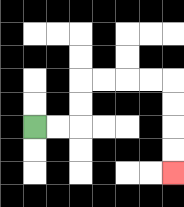{'start': '[1, 5]', 'end': '[7, 7]', 'path_directions': 'R,R,U,U,R,R,R,R,D,D,D,D', 'path_coordinates': '[[1, 5], [2, 5], [3, 5], [3, 4], [3, 3], [4, 3], [5, 3], [6, 3], [7, 3], [7, 4], [7, 5], [7, 6], [7, 7]]'}